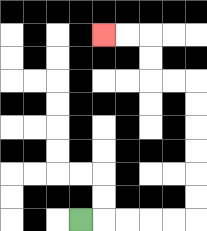{'start': '[3, 9]', 'end': '[4, 1]', 'path_directions': 'R,R,R,R,R,U,U,U,U,U,U,L,L,U,U,L,L', 'path_coordinates': '[[3, 9], [4, 9], [5, 9], [6, 9], [7, 9], [8, 9], [8, 8], [8, 7], [8, 6], [8, 5], [8, 4], [8, 3], [7, 3], [6, 3], [6, 2], [6, 1], [5, 1], [4, 1]]'}